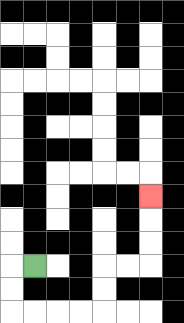{'start': '[1, 11]', 'end': '[6, 8]', 'path_directions': 'L,D,D,R,R,R,R,U,U,R,R,U,U,U', 'path_coordinates': '[[1, 11], [0, 11], [0, 12], [0, 13], [1, 13], [2, 13], [3, 13], [4, 13], [4, 12], [4, 11], [5, 11], [6, 11], [6, 10], [6, 9], [6, 8]]'}